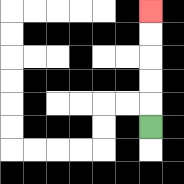{'start': '[6, 5]', 'end': '[6, 0]', 'path_directions': 'U,U,U,U,U', 'path_coordinates': '[[6, 5], [6, 4], [6, 3], [6, 2], [6, 1], [6, 0]]'}